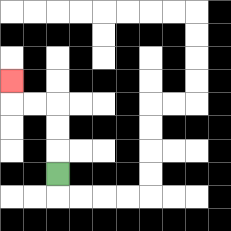{'start': '[2, 7]', 'end': '[0, 3]', 'path_directions': 'U,U,U,L,L,U', 'path_coordinates': '[[2, 7], [2, 6], [2, 5], [2, 4], [1, 4], [0, 4], [0, 3]]'}